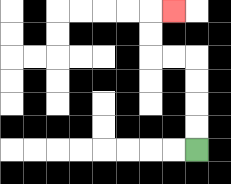{'start': '[8, 6]', 'end': '[7, 0]', 'path_directions': 'U,U,U,U,L,L,U,U,R', 'path_coordinates': '[[8, 6], [8, 5], [8, 4], [8, 3], [8, 2], [7, 2], [6, 2], [6, 1], [6, 0], [7, 0]]'}